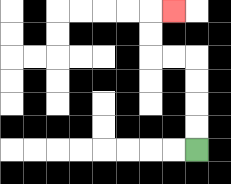{'start': '[8, 6]', 'end': '[7, 0]', 'path_directions': 'U,U,U,U,L,L,U,U,R', 'path_coordinates': '[[8, 6], [8, 5], [8, 4], [8, 3], [8, 2], [7, 2], [6, 2], [6, 1], [6, 0], [7, 0]]'}